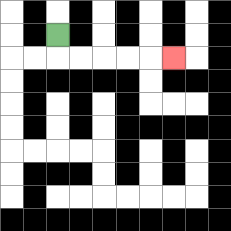{'start': '[2, 1]', 'end': '[7, 2]', 'path_directions': 'D,R,R,R,R,R', 'path_coordinates': '[[2, 1], [2, 2], [3, 2], [4, 2], [5, 2], [6, 2], [7, 2]]'}